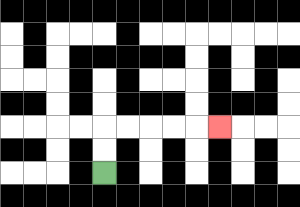{'start': '[4, 7]', 'end': '[9, 5]', 'path_directions': 'U,U,R,R,R,R,R', 'path_coordinates': '[[4, 7], [4, 6], [4, 5], [5, 5], [6, 5], [7, 5], [8, 5], [9, 5]]'}